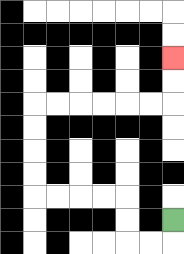{'start': '[7, 9]', 'end': '[7, 2]', 'path_directions': 'D,L,L,U,U,L,L,L,L,U,U,U,U,R,R,R,R,R,R,U,U', 'path_coordinates': '[[7, 9], [7, 10], [6, 10], [5, 10], [5, 9], [5, 8], [4, 8], [3, 8], [2, 8], [1, 8], [1, 7], [1, 6], [1, 5], [1, 4], [2, 4], [3, 4], [4, 4], [5, 4], [6, 4], [7, 4], [7, 3], [7, 2]]'}